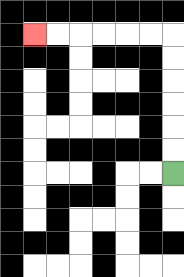{'start': '[7, 7]', 'end': '[1, 1]', 'path_directions': 'U,U,U,U,U,U,L,L,L,L,L,L', 'path_coordinates': '[[7, 7], [7, 6], [7, 5], [7, 4], [7, 3], [7, 2], [7, 1], [6, 1], [5, 1], [4, 1], [3, 1], [2, 1], [1, 1]]'}